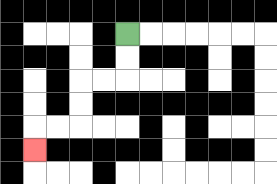{'start': '[5, 1]', 'end': '[1, 6]', 'path_directions': 'D,D,L,L,D,D,L,L,D', 'path_coordinates': '[[5, 1], [5, 2], [5, 3], [4, 3], [3, 3], [3, 4], [3, 5], [2, 5], [1, 5], [1, 6]]'}